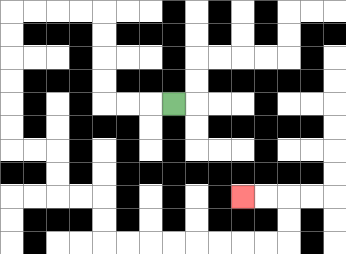{'start': '[7, 4]', 'end': '[10, 8]', 'path_directions': 'L,L,L,U,U,U,U,L,L,L,L,D,D,D,D,D,D,R,R,D,D,R,R,D,D,R,R,R,R,R,R,R,R,U,U,L,L', 'path_coordinates': '[[7, 4], [6, 4], [5, 4], [4, 4], [4, 3], [4, 2], [4, 1], [4, 0], [3, 0], [2, 0], [1, 0], [0, 0], [0, 1], [0, 2], [0, 3], [0, 4], [0, 5], [0, 6], [1, 6], [2, 6], [2, 7], [2, 8], [3, 8], [4, 8], [4, 9], [4, 10], [5, 10], [6, 10], [7, 10], [8, 10], [9, 10], [10, 10], [11, 10], [12, 10], [12, 9], [12, 8], [11, 8], [10, 8]]'}